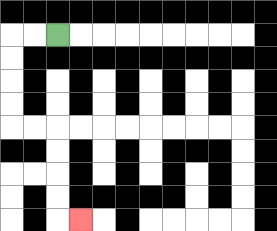{'start': '[2, 1]', 'end': '[3, 9]', 'path_directions': 'L,L,D,D,D,D,R,R,D,D,D,D,R', 'path_coordinates': '[[2, 1], [1, 1], [0, 1], [0, 2], [0, 3], [0, 4], [0, 5], [1, 5], [2, 5], [2, 6], [2, 7], [2, 8], [2, 9], [3, 9]]'}